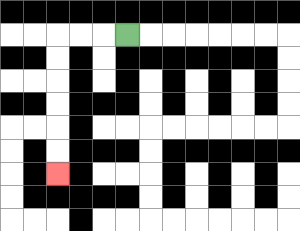{'start': '[5, 1]', 'end': '[2, 7]', 'path_directions': 'L,L,L,D,D,D,D,D,D', 'path_coordinates': '[[5, 1], [4, 1], [3, 1], [2, 1], [2, 2], [2, 3], [2, 4], [2, 5], [2, 6], [2, 7]]'}